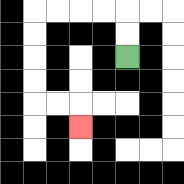{'start': '[5, 2]', 'end': '[3, 5]', 'path_directions': 'U,U,L,L,L,L,D,D,D,D,R,R,D', 'path_coordinates': '[[5, 2], [5, 1], [5, 0], [4, 0], [3, 0], [2, 0], [1, 0], [1, 1], [1, 2], [1, 3], [1, 4], [2, 4], [3, 4], [3, 5]]'}